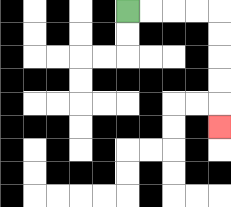{'start': '[5, 0]', 'end': '[9, 5]', 'path_directions': 'R,R,R,R,D,D,D,D,D', 'path_coordinates': '[[5, 0], [6, 0], [7, 0], [8, 0], [9, 0], [9, 1], [9, 2], [9, 3], [9, 4], [9, 5]]'}